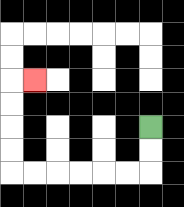{'start': '[6, 5]', 'end': '[1, 3]', 'path_directions': 'D,D,L,L,L,L,L,L,U,U,U,U,R', 'path_coordinates': '[[6, 5], [6, 6], [6, 7], [5, 7], [4, 7], [3, 7], [2, 7], [1, 7], [0, 7], [0, 6], [0, 5], [0, 4], [0, 3], [1, 3]]'}